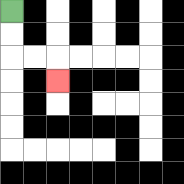{'start': '[0, 0]', 'end': '[2, 3]', 'path_directions': 'D,D,R,R,D', 'path_coordinates': '[[0, 0], [0, 1], [0, 2], [1, 2], [2, 2], [2, 3]]'}